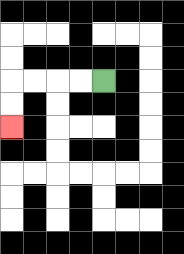{'start': '[4, 3]', 'end': '[0, 5]', 'path_directions': 'L,L,L,L,D,D', 'path_coordinates': '[[4, 3], [3, 3], [2, 3], [1, 3], [0, 3], [0, 4], [0, 5]]'}